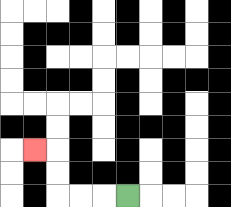{'start': '[5, 8]', 'end': '[1, 6]', 'path_directions': 'L,L,L,U,U,L', 'path_coordinates': '[[5, 8], [4, 8], [3, 8], [2, 8], [2, 7], [2, 6], [1, 6]]'}